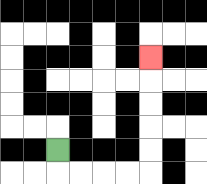{'start': '[2, 6]', 'end': '[6, 2]', 'path_directions': 'D,R,R,R,R,U,U,U,U,U', 'path_coordinates': '[[2, 6], [2, 7], [3, 7], [4, 7], [5, 7], [6, 7], [6, 6], [6, 5], [6, 4], [6, 3], [6, 2]]'}